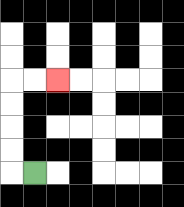{'start': '[1, 7]', 'end': '[2, 3]', 'path_directions': 'L,U,U,U,U,R,R', 'path_coordinates': '[[1, 7], [0, 7], [0, 6], [0, 5], [0, 4], [0, 3], [1, 3], [2, 3]]'}